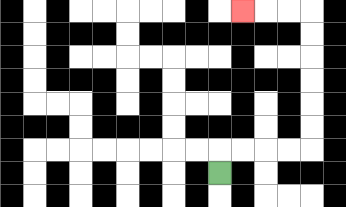{'start': '[9, 7]', 'end': '[10, 0]', 'path_directions': 'U,R,R,R,R,U,U,U,U,U,U,L,L,L', 'path_coordinates': '[[9, 7], [9, 6], [10, 6], [11, 6], [12, 6], [13, 6], [13, 5], [13, 4], [13, 3], [13, 2], [13, 1], [13, 0], [12, 0], [11, 0], [10, 0]]'}